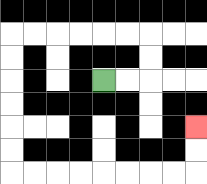{'start': '[4, 3]', 'end': '[8, 5]', 'path_directions': 'R,R,U,U,L,L,L,L,L,L,D,D,D,D,D,D,R,R,R,R,R,R,R,R,U,U', 'path_coordinates': '[[4, 3], [5, 3], [6, 3], [6, 2], [6, 1], [5, 1], [4, 1], [3, 1], [2, 1], [1, 1], [0, 1], [0, 2], [0, 3], [0, 4], [0, 5], [0, 6], [0, 7], [1, 7], [2, 7], [3, 7], [4, 7], [5, 7], [6, 7], [7, 7], [8, 7], [8, 6], [8, 5]]'}